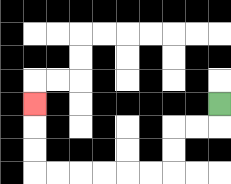{'start': '[9, 4]', 'end': '[1, 4]', 'path_directions': 'D,L,L,D,D,L,L,L,L,L,L,U,U,U', 'path_coordinates': '[[9, 4], [9, 5], [8, 5], [7, 5], [7, 6], [7, 7], [6, 7], [5, 7], [4, 7], [3, 7], [2, 7], [1, 7], [1, 6], [1, 5], [1, 4]]'}